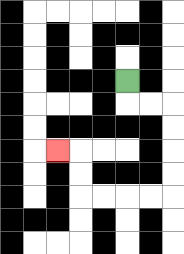{'start': '[5, 3]', 'end': '[2, 6]', 'path_directions': 'D,R,R,D,D,D,D,L,L,L,L,U,U,L', 'path_coordinates': '[[5, 3], [5, 4], [6, 4], [7, 4], [7, 5], [7, 6], [7, 7], [7, 8], [6, 8], [5, 8], [4, 8], [3, 8], [3, 7], [3, 6], [2, 6]]'}